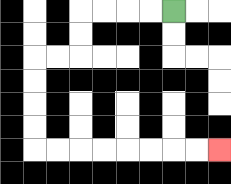{'start': '[7, 0]', 'end': '[9, 6]', 'path_directions': 'L,L,L,L,D,D,L,L,D,D,D,D,R,R,R,R,R,R,R,R', 'path_coordinates': '[[7, 0], [6, 0], [5, 0], [4, 0], [3, 0], [3, 1], [3, 2], [2, 2], [1, 2], [1, 3], [1, 4], [1, 5], [1, 6], [2, 6], [3, 6], [4, 6], [5, 6], [6, 6], [7, 6], [8, 6], [9, 6]]'}